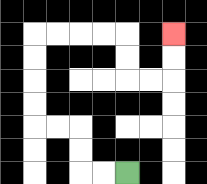{'start': '[5, 7]', 'end': '[7, 1]', 'path_directions': 'L,L,U,U,L,L,U,U,U,U,R,R,R,R,D,D,R,R,U,U', 'path_coordinates': '[[5, 7], [4, 7], [3, 7], [3, 6], [3, 5], [2, 5], [1, 5], [1, 4], [1, 3], [1, 2], [1, 1], [2, 1], [3, 1], [4, 1], [5, 1], [5, 2], [5, 3], [6, 3], [7, 3], [7, 2], [7, 1]]'}